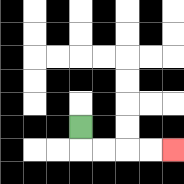{'start': '[3, 5]', 'end': '[7, 6]', 'path_directions': 'D,R,R,R,R', 'path_coordinates': '[[3, 5], [3, 6], [4, 6], [5, 6], [6, 6], [7, 6]]'}